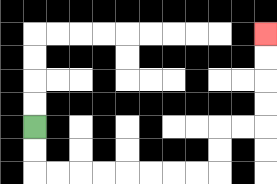{'start': '[1, 5]', 'end': '[11, 1]', 'path_directions': 'D,D,R,R,R,R,R,R,R,R,U,U,R,R,U,U,U,U', 'path_coordinates': '[[1, 5], [1, 6], [1, 7], [2, 7], [3, 7], [4, 7], [5, 7], [6, 7], [7, 7], [8, 7], [9, 7], [9, 6], [9, 5], [10, 5], [11, 5], [11, 4], [11, 3], [11, 2], [11, 1]]'}